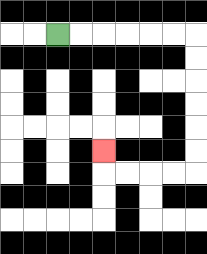{'start': '[2, 1]', 'end': '[4, 6]', 'path_directions': 'R,R,R,R,R,R,D,D,D,D,D,D,L,L,L,L,U', 'path_coordinates': '[[2, 1], [3, 1], [4, 1], [5, 1], [6, 1], [7, 1], [8, 1], [8, 2], [8, 3], [8, 4], [8, 5], [8, 6], [8, 7], [7, 7], [6, 7], [5, 7], [4, 7], [4, 6]]'}